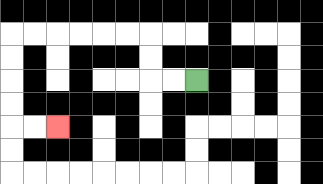{'start': '[8, 3]', 'end': '[2, 5]', 'path_directions': 'L,L,U,U,L,L,L,L,L,L,D,D,D,D,R,R', 'path_coordinates': '[[8, 3], [7, 3], [6, 3], [6, 2], [6, 1], [5, 1], [4, 1], [3, 1], [2, 1], [1, 1], [0, 1], [0, 2], [0, 3], [0, 4], [0, 5], [1, 5], [2, 5]]'}